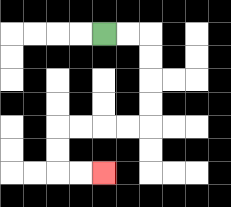{'start': '[4, 1]', 'end': '[4, 7]', 'path_directions': 'R,R,D,D,D,D,L,L,L,L,D,D,R,R', 'path_coordinates': '[[4, 1], [5, 1], [6, 1], [6, 2], [6, 3], [6, 4], [6, 5], [5, 5], [4, 5], [3, 5], [2, 5], [2, 6], [2, 7], [3, 7], [4, 7]]'}